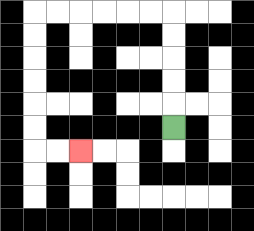{'start': '[7, 5]', 'end': '[3, 6]', 'path_directions': 'U,U,U,U,U,L,L,L,L,L,L,D,D,D,D,D,D,R,R', 'path_coordinates': '[[7, 5], [7, 4], [7, 3], [7, 2], [7, 1], [7, 0], [6, 0], [5, 0], [4, 0], [3, 0], [2, 0], [1, 0], [1, 1], [1, 2], [1, 3], [1, 4], [1, 5], [1, 6], [2, 6], [3, 6]]'}